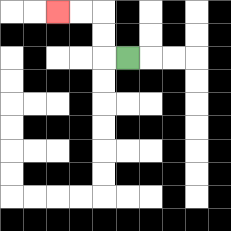{'start': '[5, 2]', 'end': '[2, 0]', 'path_directions': 'L,U,U,L,L', 'path_coordinates': '[[5, 2], [4, 2], [4, 1], [4, 0], [3, 0], [2, 0]]'}